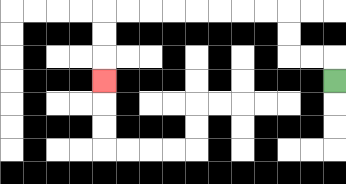{'start': '[14, 3]', 'end': '[4, 3]', 'path_directions': 'U,L,L,U,U,L,L,L,L,L,L,L,L,D,D,D', 'path_coordinates': '[[14, 3], [14, 2], [13, 2], [12, 2], [12, 1], [12, 0], [11, 0], [10, 0], [9, 0], [8, 0], [7, 0], [6, 0], [5, 0], [4, 0], [4, 1], [4, 2], [4, 3]]'}